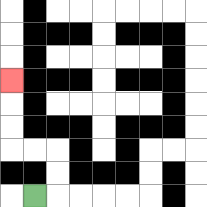{'start': '[1, 8]', 'end': '[0, 3]', 'path_directions': 'R,U,U,L,L,U,U,U', 'path_coordinates': '[[1, 8], [2, 8], [2, 7], [2, 6], [1, 6], [0, 6], [0, 5], [0, 4], [0, 3]]'}